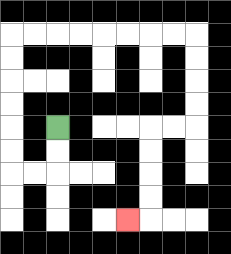{'start': '[2, 5]', 'end': '[5, 9]', 'path_directions': 'D,D,L,L,U,U,U,U,U,U,R,R,R,R,R,R,R,R,D,D,D,D,L,L,D,D,D,D,L', 'path_coordinates': '[[2, 5], [2, 6], [2, 7], [1, 7], [0, 7], [0, 6], [0, 5], [0, 4], [0, 3], [0, 2], [0, 1], [1, 1], [2, 1], [3, 1], [4, 1], [5, 1], [6, 1], [7, 1], [8, 1], [8, 2], [8, 3], [8, 4], [8, 5], [7, 5], [6, 5], [6, 6], [6, 7], [6, 8], [6, 9], [5, 9]]'}